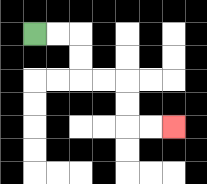{'start': '[1, 1]', 'end': '[7, 5]', 'path_directions': 'R,R,D,D,R,R,D,D,R,R', 'path_coordinates': '[[1, 1], [2, 1], [3, 1], [3, 2], [3, 3], [4, 3], [5, 3], [5, 4], [5, 5], [6, 5], [7, 5]]'}